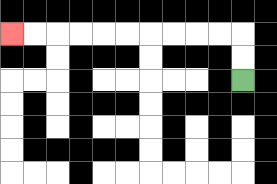{'start': '[10, 3]', 'end': '[0, 1]', 'path_directions': 'U,U,L,L,L,L,L,L,L,L,L,L', 'path_coordinates': '[[10, 3], [10, 2], [10, 1], [9, 1], [8, 1], [7, 1], [6, 1], [5, 1], [4, 1], [3, 1], [2, 1], [1, 1], [0, 1]]'}